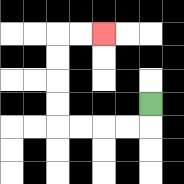{'start': '[6, 4]', 'end': '[4, 1]', 'path_directions': 'D,L,L,L,L,U,U,U,U,R,R', 'path_coordinates': '[[6, 4], [6, 5], [5, 5], [4, 5], [3, 5], [2, 5], [2, 4], [2, 3], [2, 2], [2, 1], [3, 1], [4, 1]]'}